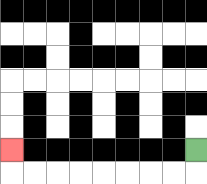{'start': '[8, 6]', 'end': '[0, 6]', 'path_directions': 'D,L,L,L,L,L,L,L,L,U', 'path_coordinates': '[[8, 6], [8, 7], [7, 7], [6, 7], [5, 7], [4, 7], [3, 7], [2, 7], [1, 7], [0, 7], [0, 6]]'}